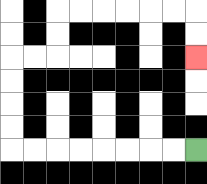{'start': '[8, 6]', 'end': '[8, 2]', 'path_directions': 'L,L,L,L,L,L,L,L,U,U,U,U,R,R,U,U,R,R,R,R,R,R,D,D', 'path_coordinates': '[[8, 6], [7, 6], [6, 6], [5, 6], [4, 6], [3, 6], [2, 6], [1, 6], [0, 6], [0, 5], [0, 4], [0, 3], [0, 2], [1, 2], [2, 2], [2, 1], [2, 0], [3, 0], [4, 0], [5, 0], [6, 0], [7, 0], [8, 0], [8, 1], [8, 2]]'}